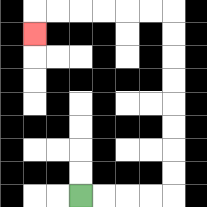{'start': '[3, 8]', 'end': '[1, 1]', 'path_directions': 'R,R,R,R,U,U,U,U,U,U,U,U,L,L,L,L,L,L,D', 'path_coordinates': '[[3, 8], [4, 8], [5, 8], [6, 8], [7, 8], [7, 7], [7, 6], [7, 5], [7, 4], [7, 3], [7, 2], [7, 1], [7, 0], [6, 0], [5, 0], [4, 0], [3, 0], [2, 0], [1, 0], [1, 1]]'}